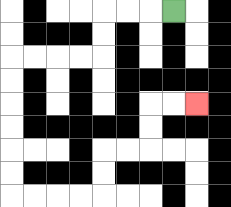{'start': '[7, 0]', 'end': '[8, 4]', 'path_directions': 'L,L,L,D,D,L,L,L,L,D,D,D,D,D,D,R,R,R,R,U,U,R,R,U,U,R,R', 'path_coordinates': '[[7, 0], [6, 0], [5, 0], [4, 0], [4, 1], [4, 2], [3, 2], [2, 2], [1, 2], [0, 2], [0, 3], [0, 4], [0, 5], [0, 6], [0, 7], [0, 8], [1, 8], [2, 8], [3, 8], [4, 8], [4, 7], [4, 6], [5, 6], [6, 6], [6, 5], [6, 4], [7, 4], [8, 4]]'}